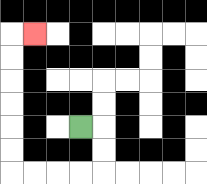{'start': '[3, 5]', 'end': '[1, 1]', 'path_directions': 'R,D,D,L,L,L,L,U,U,U,U,U,U,R', 'path_coordinates': '[[3, 5], [4, 5], [4, 6], [4, 7], [3, 7], [2, 7], [1, 7], [0, 7], [0, 6], [0, 5], [0, 4], [0, 3], [0, 2], [0, 1], [1, 1]]'}